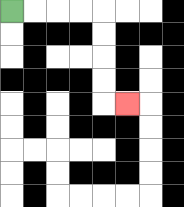{'start': '[0, 0]', 'end': '[5, 4]', 'path_directions': 'R,R,R,R,D,D,D,D,R', 'path_coordinates': '[[0, 0], [1, 0], [2, 0], [3, 0], [4, 0], [4, 1], [4, 2], [4, 3], [4, 4], [5, 4]]'}